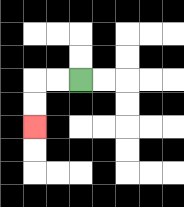{'start': '[3, 3]', 'end': '[1, 5]', 'path_directions': 'L,L,D,D', 'path_coordinates': '[[3, 3], [2, 3], [1, 3], [1, 4], [1, 5]]'}